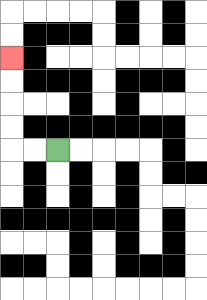{'start': '[2, 6]', 'end': '[0, 2]', 'path_directions': 'L,L,U,U,U,U', 'path_coordinates': '[[2, 6], [1, 6], [0, 6], [0, 5], [0, 4], [0, 3], [0, 2]]'}